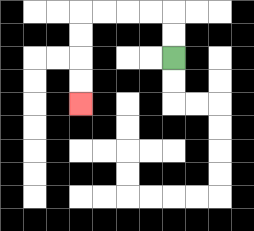{'start': '[7, 2]', 'end': '[3, 4]', 'path_directions': 'U,U,L,L,L,L,D,D,D,D', 'path_coordinates': '[[7, 2], [7, 1], [7, 0], [6, 0], [5, 0], [4, 0], [3, 0], [3, 1], [3, 2], [3, 3], [3, 4]]'}